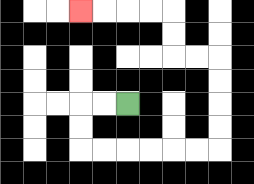{'start': '[5, 4]', 'end': '[3, 0]', 'path_directions': 'L,L,D,D,R,R,R,R,R,R,U,U,U,U,L,L,U,U,L,L,L,L', 'path_coordinates': '[[5, 4], [4, 4], [3, 4], [3, 5], [3, 6], [4, 6], [5, 6], [6, 6], [7, 6], [8, 6], [9, 6], [9, 5], [9, 4], [9, 3], [9, 2], [8, 2], [7, 2], [7, 1], [7, 0], [6, 0], [5, 0], [4, 0], [3, 0]]'}